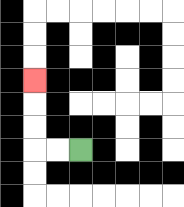{'start': '[3, 6]', 'end': '[1, 3]', 'path_directions': 'L,L,U,U,U', 'path_coordinates': '[[3, 6], [2, 6], [1, 6], [1, 5], [1, 4], [1, 3]]'}